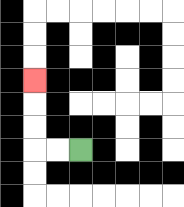{'start': '[3, 6]', 'end': '[1, 3]', 'path_directions': 'L,L,U,U,U', 'path_coordinates': '[[3, 6], [2, 6], [1, 6], [1, 5], [1, 4], [1, 3]]'}